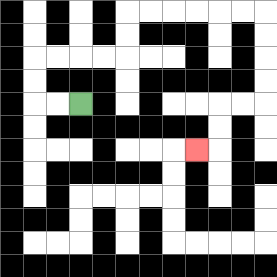{'start': '[3, 4]', 'end': '[8, 6]', 'path_directions': 'L,L,U,U,R,R,R,R,U,U,R,R,R,R,R,R,D,D,D,D,L,L,D,D,L', 'path_coordinates': '[[3, 4], [2, 4], [1, 4], [1, 3], [1, 2], [2, 2], [3, 2], [4, 2], [5, 2], [5, 1], [5, 0], [6, 0], [7, 0], [8, 0], [9, 0], [10, 0], [11, 0], [11, 1], [11, 2], [11, 3], [11, 4], [10, 4], [9, 4], [9, 5], [9, 6], [8, 6]]'}